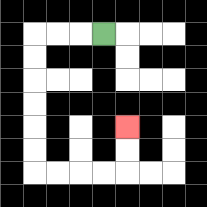{'start': '[4, 1]', 'end': '[5, 5]', 'path_directions': 'L,L,L,D,D,D,D,D,D,R,R,R,R,U,U', 'path_coordinates': '[[4, 1], [3, 1], [2, 1], [1, 1], [1, 2], [1, 3], [1, 4], [1, 5], [1, 6], [1, 7], [2, 7], [3, 7], [4, 7], [5, 7], [5, 6], [5, 5]]'}